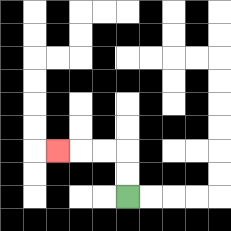{'start': '[5, 8]', 'end': '[2, 6]', 'path_directions': 'U,U,L,L,L', 'path_coordinates': '[[5, 8], [5, 7], [5, 6], [4, 6], [3, 6], [2, 6]]'}